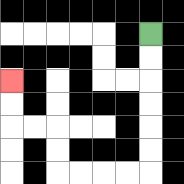{'start': '[6, 1]', 'end': '[0, 3]', 'path_directions': 'D,D,D,D,D,D,L,L,L,L,U,U,L,L,U,U', 'path_coordinates': '[[6, 1], [6, 2], [6, 3], [6, 4], [6, 5], [6, 6], [6, 7], [5, 7], [4, 7], [3, 7], [2, 7], [2, 6], [2, 5], [1, 5], [0, 5], [0, 4], [0, 3]]'}